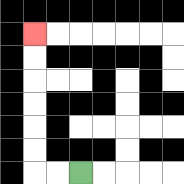{'start': '[3, 7]', 'end': '[1, 1]', 'path_directions': 'L,L,U,U,U,U,U,U', 'path_coordinates': '[[3, 7], [2, 7], [1, 7], [1, 6], [1, 5], [1, 4], [1, 3], [1, 2], [1, 1]]'}